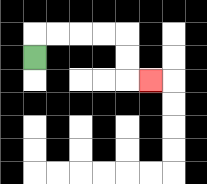{'start': '[1, 2]', 'end': '[6, 3]', 'path_directions': 'U,R,R,R,R,D,D,R', 'path_coordinates': '[[1, 2], [1, 1], [2, 1], [3, 1], [4, 1], [5, 1], [5, 2], [5, 3], [6, 3]]'}